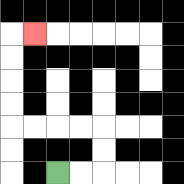{'start': '[2, 7]', 'end': '[1, 1]', 'path_directions': 'R,R,U,U,L,L,L,L,U,U,U,U,R', 'path_coordinates': '[[2, 7], [3, 7], [4, 7], [4, 6], [4, 5], [3, 5], [2, 5], [1, 5], [0, 5], [0, 4], [0, 3], [0, 2], [0, 1], [1, 1]]'}